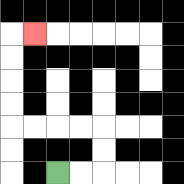{'start': '[2, 7]', 'end': '[1, 1]', 'path_directions': 'R,R,U,U,L,L,L,L,U,U,U,U,R', 'path_coordinates': '[[2, 7], [3, 7], [4, 7], [4, 6], [4, 5], [3, 5], [2, 5], [1, 5], [0, 5], [0, 4], [0, 3], [0, 2], [0, 1], [1, 1]]'}